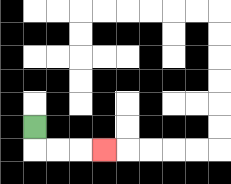{'start': '[1, 5]', 'end': '[4, 6]', 'path_directions': 'D,R,R,R', 'path_coordinates': '[[1, 5], [1, 6], [2, 6], [3, 6], [4, 6]]'}